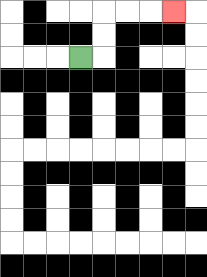{'start': '[3, 2]', 'end': '[7, 0]', 'path_directions': 'R,U,U,R,R,R', 'path_coordinates': '[[3, 2], [4, 2], [4, 1], [4, 0], [5, 0], [6, 0], [7, 0]]'}